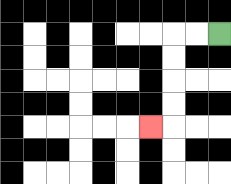{'start': '[9, 1]', 'end': '[6, 5]', 'path_directions': 'L,L,D,D,D,D,L', 'path_coordinates': '[[9, 1], [8, 1], [7, 1], [7, 2], [7, 3], [7, 4], [7, 5], [6, 5]]'}